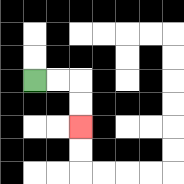{'start': '[1, 3]', 'end': '[3, 5]', 'path_directions': 'R,R,D,D', 'path_coordinates': '[[1, 3], [2, 3], [3, 3], [3, 4], [3, 5]]'}